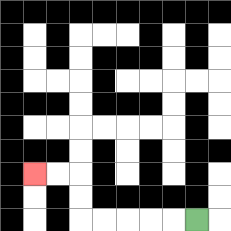{'start': '[8, 9]', 'end': '[1, 7]', 'path_directions': 'L,L,L,L,L,U,U,L,L', 'path_coordinates': '[[8, 9], [7, 9], [6, 9], [5, 9], [4, 9], [3, 9], [3, 8], [3, 7], [2, 7], [1, 7]]'}